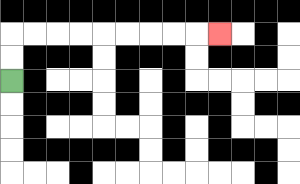{'start': '[0, 3]', 'end': '[9, 1]', 'path_directions': 'U,U,R,R,R,R,R,R,R,R,R', 'path_coordinates': '[[0, 3], [0, 2], [0, 1], [1, 1], [2, 1], [3, 1], [4, 1], [5, 1], [6, 1], [7, 1], [8, 1], [9, 1]]'}